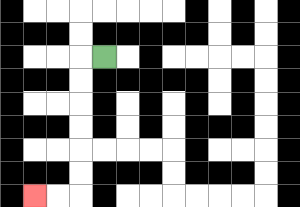{'start': '[4, 2]', 'end': '[1, 8]', 'path_directions': 'L,D,D,D,D,D,D,L,L', 'path_coordinates': '[[4, 2], [3, 2], [3, 3], [3, 4], [3, 5], [3, 6], [3, 7], [3, 8], [2, 8], [1, 8]]'}